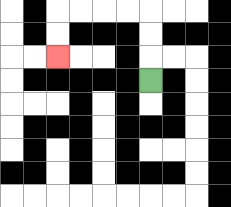{'start': '[6, 3]', 'end': '[2, 2]', 'path_directions': 'U,U,U,L,L,L,L,D,D', 'path_coordinates': '[[6, 3], [6, 2], [6, 1], [6, 0], [5, 0], [4, 0], [3, 0], [2, 0], [2, 1], [2, 2]]'}